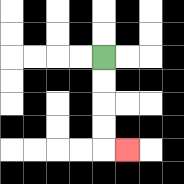{'start': '[4, 2]', 'end': '[5, 6]', 'path_directions': 'D,D,D,D,R', 'path_coordinates': '[[4, 2], [4, 3], [4, 4], [4, 5], [4, 6], [5, 6]]'}